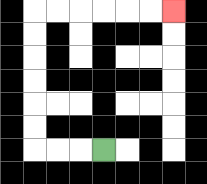{'start': '[4, 6]', 'end': '[7, 0]', 'path_directions': 'L,L,L,U,U,U,U,U,U,R,R,R,R,R,R', 'path_coordinates': '[[4, 6], [3, 6], [2, 6], [1, 6], [1, 5], [1, 4], [1, 3], [1, 2], [1, 1], [1, 0], [2, 0], [3, 0], [4, 0], [5, 0], [6, 0], [7, 0]]'}